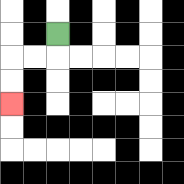{'start': '[2, 1]', 'end': '[0, 4]', 'path_directions': 'D,L,L,D,D', 'path_coordinates': '[[2, 1], [2, 2], [1, 2], [0, 2], [0, 3], [0, 4]]'}